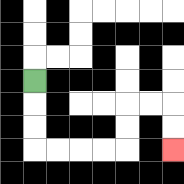{'start': '[1, 3]', 'end': '[7, 6]', 'path_directions': 'D,D,D,R,R,R,R,U,U,R,R,D,D', 'path_coordinates': '[[1, 3], [1, 4], [1, 5], [1, 6], [2, 6], [3, 6], [4, 6], [5, 6], [5, 5], [5, 4], [6, 4], [7, 4], [7, 5], [7, 6]]'}